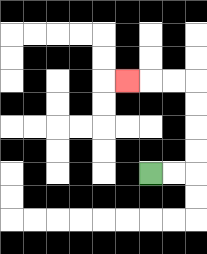{'start': '[6, 7]', 'end': '[5, 3]', 'path_directions': 'R,R,U,U,U,U,L,L,L', 'path_coordinates': '[[6, 7], [7, 7], [8, 7], [8, 6], [8, 5], [8, 4], [8, 3], [7, 3], [6, 3], [5, 3]]'}